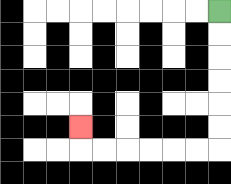{'start': '[9, 0]', 'end': '[3, 5]', 'path_directions': 'D,D,D,D,D,D,L,L,L,L,L,L,U', 'path_coordinates': '[[9, 0], [9, 1], [9, 2], [9, 3], [9, 4], [9, 5], [9, 6], [8, 6], [7, 6], [6, 6], [5, 6], [4, 6], [3, 6], [3, 5]]'}